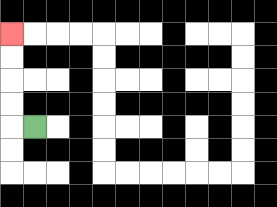{'start': '[1, 5]', 'end': '[0, 1]', 'path_directions': 'L,U,U,U,U', 'path_coordinates': '[[1, 5], [0, 5], [0, 4], [0, 3], [0, 2], [0, 1]]'}